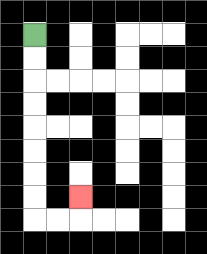{'start': '[1, 1]', 'end': '[3, 8]', 'path_directions': 'D,D,D,D,D,D,D,D,R,R,U', 'path_coordinates': '[[1, 1], [1, 2], [1, 3], [1, 4], [1, 5], [1, 6], [1, 7], [1, 8], [1, 9], [2, 9], [3, 9], [3, 8]]'}